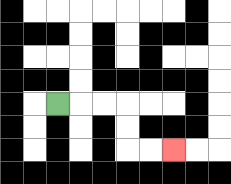{'start': '[2, 4]', 'end': '[7, 6]', 'path_directions': 'R,R,R,D,D,R,R', 'path_coordinates': '[[2, 4], [3, 4], [4, 4], [5, 4], [5, 5], [5, 6], [6, 6], [7, 6]]'}